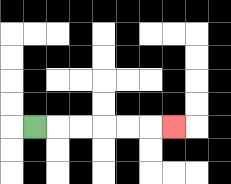{'start': '[1, 5]', 'end': '[7, 5]', 'path_directions': 'R,R,R,R,R,R', 'path_coordinates': '[[1, 5], [2, 5], [3, 5], [4, 5], [5, 5], [6, 5], [7, 5]]'}